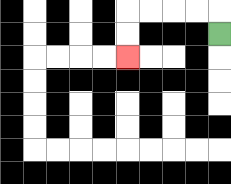{'start': '[9, 1]', 'end': '[5, 2]', 'path_directions': 'U,L,L,L,L,D,D', 'path_coordinates': '[[9, 1], [9, 0], [8, 0], [7, 0], [6, 0], [5, 0], [5, 1], [5, 2]]'}